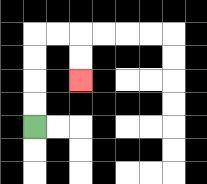{'start': '[1, 5]', 'end': '[3, 3]', 'path_directions': 'U,U,U,U,R,R,D,D', 'path_coordinates': '[[1, 5], [1, 4], [1, 3], [1, 2], [1, 1], [2, 1], [3, 1], [3, 2], [3, 3]]'}